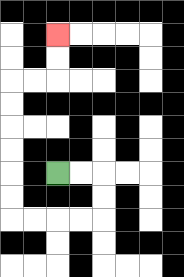{'start': '[2, 7]', 'end': '[2, 1]', 'path_directions': 'R,R,D,D,L,L,L,L,U,U,U,U,U,U,R,R,U,U', 'path_coordinates': '[[2, 7], [3, 7], [4, 7], [4, 8], [4, 9], [3, 9], [2, 9], [1, 9], [0, 9], [0, 8], [0, 7], [0, 6], [0, 5], [0, 4], [0, 3], [1, 3], [2, 3], [2, 2], [2, 1]]'}